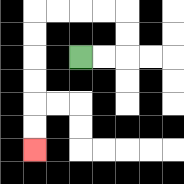{'start': '[3, 2]', 'end': '[1, 6]', 'path_directions': 'R,R,U,U,L,L,L,L,D,D,D,D,D,D', 'path_coordinates': '[[3, 2], [4, 2], [5, 2], [5, 1], [5, 0], [4, 0], [3, 0], [2, 0], [1, 0], [1, 1], [1, 2], [1, 3], [1, 4], [1, 5], [1, 6]]'}